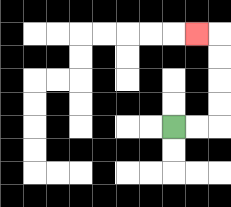{'start': '[7, 5]', 'end': '[8, 1]', 'path_directions': 'R,R,U,U,U,U,L', 'path_coordinates': '[[7, 5], [8, 5], [9, 5], [9, 4], [9, 3], [9, 2], [9, 1], [8, 1]]'}